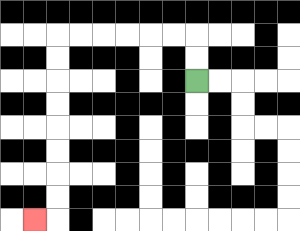{'start': '[8, 3]', 'end': '[1, 9]', 'path_directions': 'U,U,L,L,L,L,L,L,D,D,D,D,D,D,D,D,L', 'path_coordinates': '[[8, 3], [8, 2], [8, 1], [7, 1], [6, 1], [5, 1], [4, 1], [3, 1], [2, 1], [2, 2], [2, 3], [2, 4], [2, 5], [2, 6], [2, 7], [2, 8], [2, 9], [1, 9]]'}